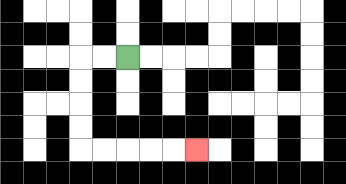{'start': '[5, 2]', 'end': '[8, 6]', 'path_directions': 'L,L,D,D,D,D,R,R,R,R,R', 'path_coordinates': '[[5, 2], [4, 2], [3, 2], [3, 3], [3, 4], [3, 5], [3, 6], [4, 6], [5, 6], [6, 6], [7, 6], [8, 6]]'}